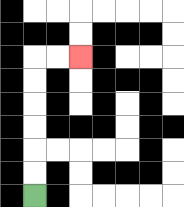{'start': '[1, 8]', 'end': '[3, 2]', 'path_directions': 'U,U,U,U,U,U,R,R', 'path_coordinates': '[[1, 8], [1, 7], [1, 6], [1, 5], [1, 4], [1, 3], [1, 2], [2, 2], [3, 2]]'}